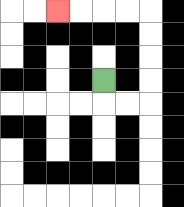{'start': '[4, 3]', 'end': '[2, 0]', 'path_directions': 'D,R,R,U,U,U,U,L,L,L,L', 'path_coordinates': '[[4, 3], [4, 4], [5, 4], [6, 4], [6, 3], [6, 2], [6, 1], [6, 0], [5, 0], [4, 0], [3, 0], [2, 0]]'}